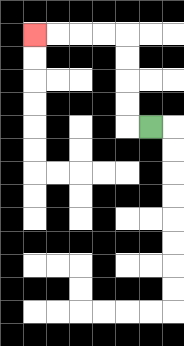{'start': '[6, 5]', 'end': '[1, 1]', 'path_directions': 'L,U,U,U,U,L,L,L,L', 'path_coordinates': '[[6, 5], [5, 5], [5, 4], [5, 3], [5, 2], [5, 1], [4, 1], [3, 1], [2, 1], [1, 1]]'}